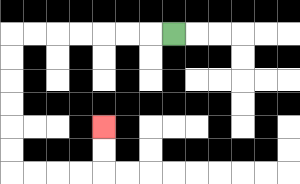{'start': '[7, 1]', 'end': '[4, 5]', 'path_directions': 'L,L,L,L,L,L,L,D,D,D,D,D,D,R,R,R,R,U,U', 'path_coordinates': '[[7, 1], [6, 1], [5, 1], [4, 1], [3, 1], [2, 1], [1, 1], [0, 1], [0, 2], [0, 3], [0, 4], [0, 5], [0, 6], [0, 7], [1, 7], [2, 7], [3, 7], [4, 7], [4, 6], [4, 5]]'}